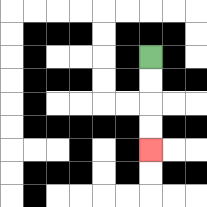{'start': '[6, 2]', 'end': '[6, 6]', 'path_directions': 'D,D,D,D', 'path_coordinates': '[[6, 2], [6, 3], [6, 4], [6, 5], [6, 6]]'}